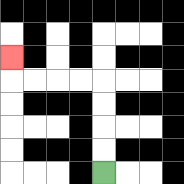{'start': '[4, 7]', 'end': '[0, 2]', 'path_directions': 'U,U,U,U,L,L,L,L,U', 'path_coordinates': '[[4, 7], [4, 6], [4, 5], [4, 4], [4, 3], [3, 3], [2, 3], [1, 3], [0, 3], [0, 2]]'}